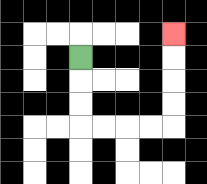{'start': '[3, 2]', 'end': '[7, 1]', 'path_directions': 'D,D,D,R,R,R,R,U,U,U,U', 'path_coordinates': '[[3, 2], [3, 3], [3, 4], [3, 5], [4, 5], [5, 5], [6, 5], [7, 5], [7, 4], [7, 3], [7, 2], [7, 1]]'}